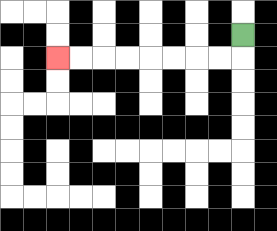{'start': '[10, 1]', 'end': '[2, 2]', 'path_directions': 'D,L,L,L,L,L,L,L,L', 'path_coordinates': '[[10, 1], [10, 2], [9, 2], [8, 2], [7, 2], [6, 2], [5, 2], [4, 2], [3, 2], [2, 2]]'}